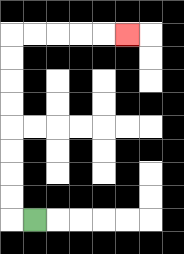{'start': '[1, 9]', 'end': '[5, 1]', 'path_directions': 'L,U,U,U,U,U,U,U,U,R,R,R,R,R', 'path_coordinates': '[[1, 9], [0, 9], [0, 8], [0, 7], [0, 6], [0, 5], [0, 4], [0, 3], [0, 2], [0, 1], [1, 1], [2, 1], [3, 1], [4, 1], [5, 1]]'}